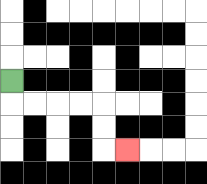{'start': '[0, 3]', 'end': '[5, 6]', 'path_directions': 'D,R,R,R,R,D,D,R', 'path_coordinates': '[[0, 3], [0, 4], [1, 4], [2, 4], [3, 4], [4, 4], [4, 5], [4, 6], [5, 6]]'}